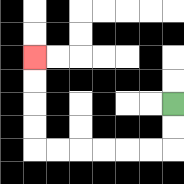{'start': '[7, 4]', 'end': '[1, 2]', 'path_directions': 'D,D,L,L,L,L,L,L,U,U,U,U', 'path_coordinates': '[[7, 4], [7, 5], [7, 6], [6, 6], [5, 6], [4, 6], [3, 6], [2, 6], [1, 6], [1, 5], [1, 4], [1, 3], [1, 2]]'}